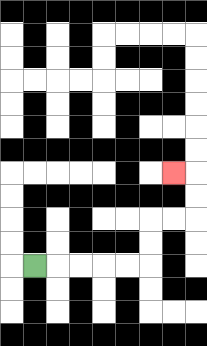{'start': '[1, 11]', 'end': '[7, 7]', 'path_directions': 'R,R,R,R,R,U,U,R,R,U,U,L', 'path_coordinates': '[[1, 11], [2, 11], [3, 11], [4, 11], [5, 11], [6, 11], [6, 10], [6, 9], [7, 9], [8, 9], [8, 8], [8, 7], [7, 7]]'}